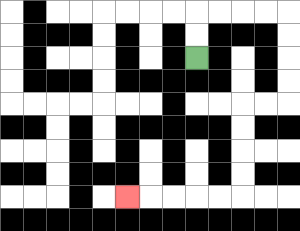{'start': '[8, 2]', 'end': '[5, 8]', 'path_directions': 'U,U,R,R,R,R,D,D,D,D,L,L,D,D,D,D,L,L,L,L,L', 'path_coordinates': '[[8, 2], [8, 1], [8, 0], [9, 0], [10, 0], [11, 0], [12, 0], [12, 1], [12, 2], [12, 3], [12, 4], [11, 4], [10, 4], [10, 5], [10, 6], [10, 7], [10, 8], [9, 8], [8, 8], [7, 8], [6, 8], [5, 8]]'}